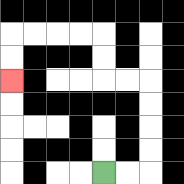{'start': '[4, 7]', 'end': '[0, 3]', 'path_directions': 'R,R,U,U,U,U,L,L,U,U,L,L,L,L,D,D', 'path_coordinates': '[[4, 7], [5, 7], [6, 7], [6, 6], [6, 5], [6, 4], [6, 3], [5, 3], [4, 3], [4, 2], [4, 1], [3, 1], [2, 1], [1, 1], [0, 1], [0, 2], [0, 3]]'}